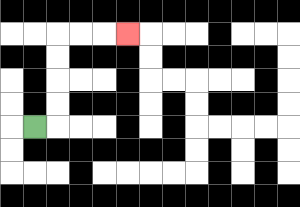{'start': '[1, 5]', 'end': '[5, 1]', 'path_directions': 'R,U,U,U,U,R,R,R', 'path_coordinates': '[[1, 5], [2, 5], [2, 4], [2, 3], [2, 2], [2, 1], [3, 1], [4, 1], [5, 1]]'}